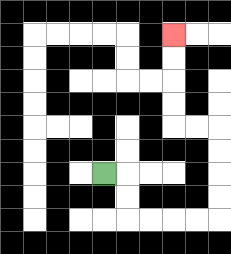{'start': '[4, 7]', 'end': '[7, 1]', 'path_directions': 'R,D,D,R,R,R,R,U,U,U,U,L,L,U,U,U,U', 'path_coordinates': '[[4, 7], [5, 7], [5, 8], [5, 9], [6, 9], [7, 9], [8, 9], [9, 9], [9, 8], [9, 7], [9, 6], [9, 5], [8, 5], [7, 5], [7, 4], [7, 3], [7, 2], [7, 1]]'}